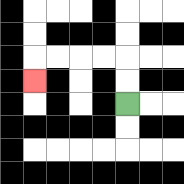{'start': '[5, 4]', 'end': '[1, 3]', 'path_directions': 'U,U,L,L,L,L,D', 'path_coordinates': '[[5, 4], [5, 3], [5, 2], [4, 2], [3, 2], [2, 2], [1, 2], [1, 3]]'}